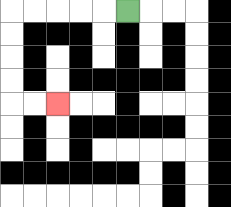{'start': '[5, 0]', 'end': '[2, 4]', 'path_directions': 'L,L,L,L,L,D,D,D,D,R,R', 'path_coordinates': '[[5, 0], [4, 0], [3, 0], [2, 0], [1, 0], [0, 0], [0, 1], [0, 2], [0, 3], [0, 4], [1, 4], [2, 4]]'}